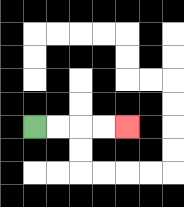{'start': '[1, 5]', 'end': '[5, 5]', 'path_directions': 'R,R,R,R', 'path_coordinates': '[[1, 5], [2, 5], [3, 5], [4, 5], [5, 5]]'}